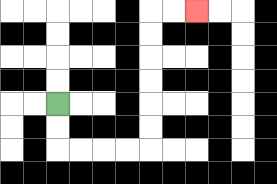{'start': '[2, 4]', 'end': '[8, 0]', 'path_directions': 'D,D,R,R,R,R,U,U,U,U,U,U,R,R', 'path_coordinates': '[[2, 4], [2, 5], [2, 6], [3, 6], [4, 6], [5, 6], [6, 6], [6, 5], [6, 4], [6, 3], [6, 2], [6, 1], [6, 0], [7, 0], [8, 0]]'}